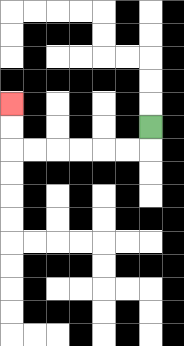{'start': '[6, 5]', 'end': '[0, 4]', 'path_directions': 'D,L,L,L,L,L,L,U,U', 'path_coordinates': '[[6, 5], [6, 6], [5, 6], [4, 6], [3, 6], [2, 6], [1, 6], [0, 6], [0, 5], [0, 4]]'}